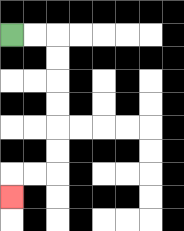{'start': '[0, 1]', 'end': '[0, 8]', 'path_directions': 'R,R,D,D,D,D,D,D,L,L,D', 'path_coordinates': '[[0, 1], [1, 1], [2, 1], [2, 2], [2, 3], [2, 4], [2, 5], [2, 6], [2, 7], [1, 7], [0, 7], [0, 8]]'}